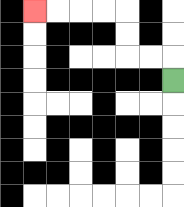{'start': '[7, 3]', 'end': '[1, 0]', 'path_directions': 'U,L,L,U,U,L,L,L,L', 'path_coordinates': '[[7, 3], [7, 2], [6, 2], [5, 2], [5, 1], [5, 0], [4, 0], [3, 0], [2, 0], [1, 0]]'}